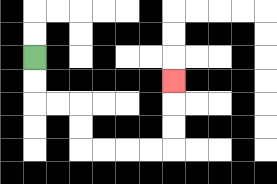{'start': '[1, 2]', 'end': '[7, 3]', 'path_directions': 'D,D,R,R,D,D,R,R,R,R,U,U,U', 'path_coordinates': '[[1, 2], [1, 3], [1, 4], [2, 4], [3, 4], [3, 5], [3, 6], [4, 6], [5, 6], [6, 6], [7, 6], [7, 5], [7, 4], [7, 3]]'}